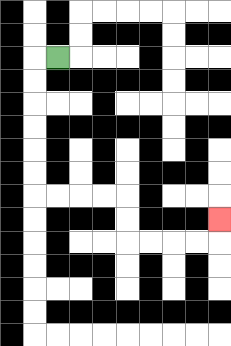{'start': '[2, 2]', 'end': '[9, 9]', 'path_directions': 'L,D,D,D,D,D,D,R,R,R,R,D,D,R,R,R,R,U', 'path_coordinates': '[[2, 2], [1, 2], [1, 3], [1, 4], [1, 5], [1, 6], [1, 7], [1, 8], [2, 8], [3, 8], [4, 8], [5, 8], [5, 9], [5, 10], [6, 10], [7, 10], [8, 10], [9, 10], [9, 9]]'}